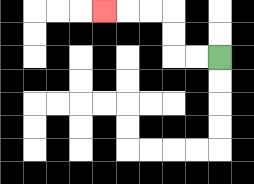{'start': '[9, 2]', 'end': '[4, 0]', 'path_directions': 'L,L,U,U,L,L,L', 'path_coordinates': '[[9, 2], [8, 2], [7, 2], [7, 1], [7, 0], [6, 0], [5, 0], [4, 0]]'}